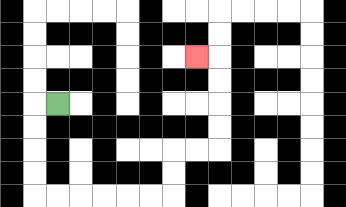{'start': '[2, 4]', 'end': '[8, 2]', 'path_directions': 'L,D,D,D,D,R,R,R,R,R,R,U,U,R,R,U,U,U,U,L', 'path_coordinates': '[[2, 4], [1, 4], [1, 5], [1, 6], [1, 7], [1, 8], [2, 8], [3, 8], [4, 8], [5, 8], [6, 8], [7, 8], [7, 7], [7, 6], [8, 6], [9, 6], [9, 5], [9, 4], [9, 3], [9, 2], [8, 2]]'}